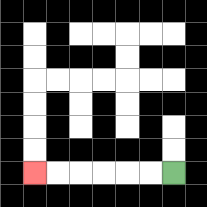{'start': '[7, 7]', 'end': '[1, 7]', 'path_directions': 'L,L,L,L,L,L', 'path_coordinates': '[[7, 7], [6, 7], [5, 7], [4, 7], [3, 7], [2, 7], [1, 7]]'}